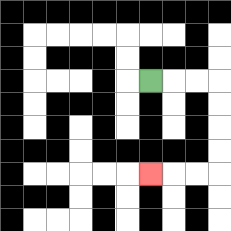{'start': '[6, 3]', 'end': '[6, 7]', 'path_directions': 'R,R,R,D,D,D,D,L,L,L', 'path_coordinates': '[[6, 3], [7, 3], [8, 3], [9, 3], [9, 4], [9, 5], [9, 6], [9, 7], [8, 7], [7, 7], [6, 7]]'}